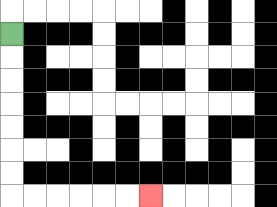{'start': '[0, 1]', 'end': '[6, 8]', 'path_directions': 'D,D,D,D,D,D,D,R,R,R,R,R,R', 'path_coordinates': '[[0, 1], [0, 2], [0, 3], [0, 4], [0, 5], [0, 6], [0, 7], [0, 8], [1, 8], [2, 8], [3, 8], [4, 8], [5, 8], [6, 8]]'}